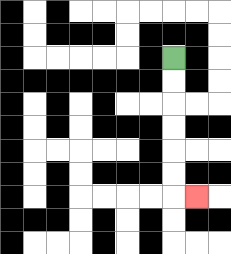{'start': '[7, 2]', 'end': '[8, 8]', 'path_directions': 'D,D,D,D,D,D,R', 'path_coordinates': '[[7, 2], [7, 3], [7, 4], [7, 5], [7, 6], [7, 7], [7, 8], [8, 8]]'}